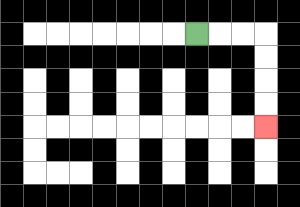{'start': '[8, 1]', 'end': '[11, 5]', 'path_directions': 'R,R,R,D,D,D,D', 'path_coordinates': '[[8, 1], [9, 1], [10, 1], [11, 1], [11, 2], [11, 3], [11, 4], [11, 5]]'}